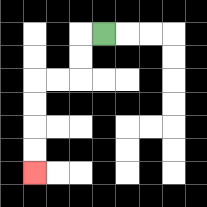{'start': '[4, 1]', 'end': '[1, 7]', 'path_directions': 'L,D,D,L,L,D,D,D,D', 'path_coordinates': '[[4, 1], [3, 1], [3, 2], [3, 3], [2, 3], [1, 3], [1, 4], [1, 5], [1, 6], [1, 7]]'}